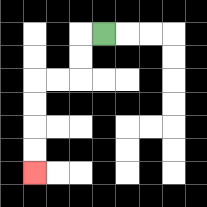{'start': '[4, 1]', 'end': '[1, 7]', 'path_directions': 'L,D,D,L,L,D,D,D,D', 'path_coordinates': '[[4, 1], [3, 1], [3, 2], [3, 3], [2, 3], [1, 3], [1, 4], [1, 5], [1, 6], [1, 7]]'}